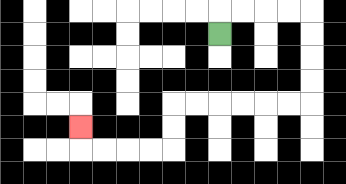{'start': '[9, 1]', 'end': '[3, 5]', 'path_directions': 'U,R,R,R,R,D,D,D,D,L,L,L,L,L,L,D,D,L,L,L,L,U', 'path_coordinates': '[[9, 1], [9, 0], [10, 0], [11, 0], [12, 0], [13, 0], [13, 1], [13, 2], [13, 3], [13, 4], [12, 4], [11, 4], [10, 4], [9, 4], [8, 4], [7, 4], [7, 5], [7, 6], [6, 6], [5, 6], [4, 6], [3, 6], [3, 5]]'}